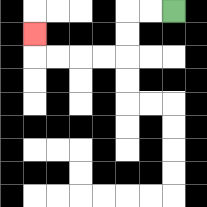{'start': '[7, 0]', 'end': '[1, 1]', 'path_directions': 'L,L,D,D,L,L,L,L,U', 'path_coordinates': '[[7, 0], [6, 0], [5, 0], [5, 1], [5, 2], [4, 2], [3, 2], [2, 2], [1, 2], [1, 1]]'}